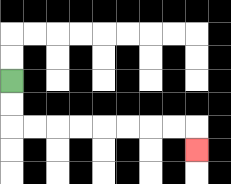{'start': '[0, 3]', 'end': '[8, 6]', 'path_directions': 'D,D,R,R,R,R,R,R,R,R,D', 'path_coordinates': '[[0, 3], [0, 4], [0, 5], [1, 5], [2, 5], [3, 5], [4, 5], [5, 5], [6, 5], [7, 5], [8, 5], [8, 6]]'}